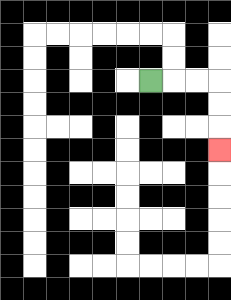{'start': '[6, 3]', 'end': '[9, 6]', 'path_directions': 'R,R,R,D,D,D', 'path_coordinates': '[[6, 3], [7, 3], [8, 3], [9, 3], [9, 4], [9, 5], [9, 6]]'}